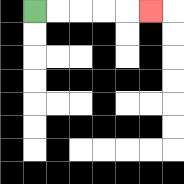{'start': '[1, 0]', 'end': '[6, 0]', 'path_directions': 'R,R,R,R,R', 'path_coordinates': '[[1, 0], [2, 0], [3, 0], [4, 0], [5, 0], [6, 0]]'}